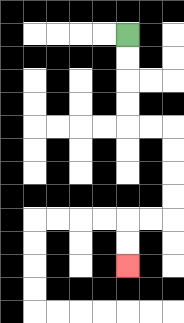{'start': '[5, 1]', 'end': '[5, 11]', 'path_directions': 'D,D,D,D,R,R,D,D,D,D,L,L,D,D', 'path_coordinates': '[[5, 1], [5, 2], [5, 3], [5, 4], [5, 5], [6, 5], [7, 5], [7, 6], [7, 7], [7, 8], [7, 9], [6, 9], [5, 9], [5, 10], [5, 11]]'}